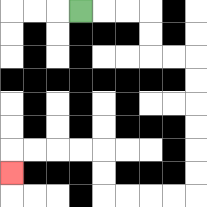{'start': '[3, 0]', 'end': '[0, 7]', 'path_directions': 'R,R,R,D,D,R,R,D,D,D,D,D,D,L,L,L,L,U,U,L,L,L,L,D', 'path_coordinates': '[[3, 0], [4, 0], [5, 0], [6, 0], [6, 1], [6, 2], [7, 2], [8, 2], [8, 3], [8, 4], [8, 5], [8, 6], [8, 7], [8, 8], [7, 8], [6, 8], [5, 8], [4, 8], [4, 7], [4, 6], [3, 6], [2, 6], [1, 6], [0, 6], [0, 7]]'}